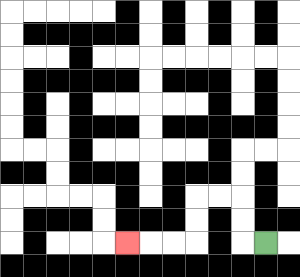{'start': '[11, 10]', 'end': '[5, 10]', 'path_directions': 'L,U,U,L,L,D,D,L,L,L', 'path_coordinates': '[[11, 10], [10, 10], [10, 9], [10, 8], [9, 8], [8, 8], [8, 9], [8, 10], [7, 10], [6, 10], [5, 10]]'}